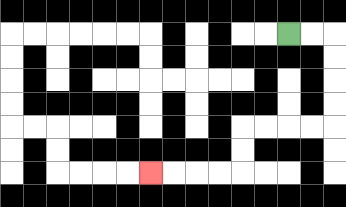{'start': '[12, 1]', 'end': '[6, 7]', 'path_directions': 'R,R,D,D,D,D,L,L,L,L,D,D,L,L,L,L', 'path_coordinates': '[[12, 1], [13, 1], [14, 1], [14, 2], [14, 3], [14, 4], [14, 5], [13, 5], [12, 5], [11, 5], [10, 5], [10, 6], [10, 7], [9, 7], [8, 7], [7, 7], [6, 7]]'}